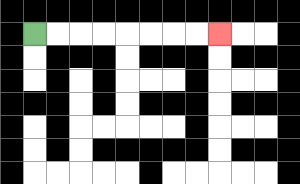{'start': '[1, 1]', 'end': '[9, 1]', 'path_directions': 'R,R,R,R,R,R,R,R', 'path_coordinates': '[[1, 1], [2, 1], [3, 1], [4, 1], [5, 1], [6, 1], [7, 1], [8, 1], [9, 1]]'}